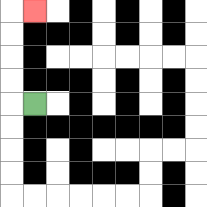{'start': '[1, 4]', 'end': '[1, 0]', 'path_directions': 'L,U,U,U,U,R', 'path_coordinates': '[[1, 4], [0, 4], [0, 3], [0, 2], [0, 1], [0, 0], [1, 0]]'}